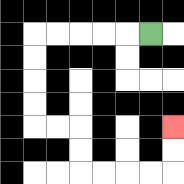{'start': '[6, 1]', 'end': '[7, 5]', 'path_directions': 'L,L,L,L,L,D,D,D,D,R,R,D,D,R,R,R,R,U,U', 'path_coordinates': '[[6, 1], [5, 1], [4, 1], [3, 1], [2, 1], [1, 1], [1, 2], [1, 3], [1, 4], [1, 5], [2, 5], [3, 5], [3, 6], [3, 7], [4, 7], [5, 7], [6, 7], [7, 7], [7, 6], [7, 5]]'}